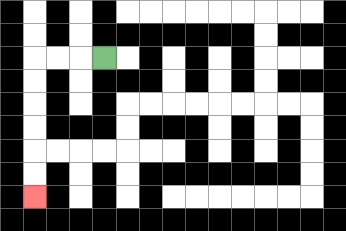{'start': '[4, 2]', 'end': '[1, 8]', 'path_directions': 'L,L,L,D,D,D,D,D,D', 'path_coordinates': '[[4, 2], [3, 2], [2, 2], [1, 2], [1, 3], [1, 4], [1, 5], [1, 6], [1, 7], [1, 8]]'}